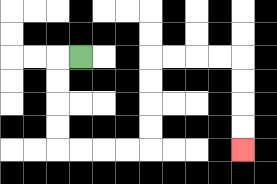{'start': '[3, 2]', 'end': '[10, 6]', 'path_directions': 'L,D,D,D,D,R,R,R,R,U,U,U,U,R,R,R,R,D,D,D,D', 'path_coordinates': '[[3, 2], [2, 2], [2, 3], [2, 4], [2, 5], [2, 6], [3, 6], [4, 6], [5, 6], [6, 6], [6, 5], [6, 4], [6, 3], [6, 2], [7, 2], [8, 2], [9, 2], [10, 2], [10, 3], [10, 4], [10, 5], [10, 6]]'}